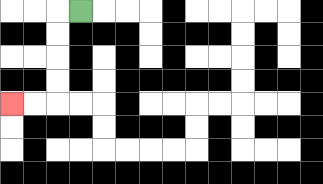{'start': '[3, 0]', 'end': '[0, 4]', 'path_directions': 'L,D,D,D,D,L,L', 'path_coordinates': '[[3, 0], [2, 0], [2, 1], [2, 2], [2, 3], [2, 4], [1, 4], [0, 4]]'}